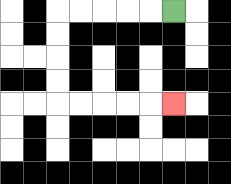{'start': '[7, 0]', 'end': '[7, 4]', 'path_directions': 'L,L,L,L,L,D,D,D,D,R,R,R,R,R', 'path_coordinates': '[[7, 0], [6, 0], [5, 0], [4, 0], [3, 0], [2, 0], [2, 1], [2, 2], [2, 3], [2, 4], [3, 4], [4, 4], [5, 4], [6, 4], [7, 4]]'}